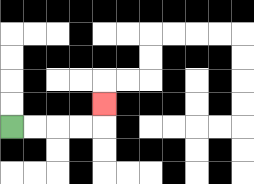{'start': '[0, 5]', 'end': '[4, 4]', 'path_directions': 'R,R,R,R,U', 'path_coordinates': '[[0, 5], [1, 5], [2, 5], [3, 5], [4, 5], [4, 4]]'}